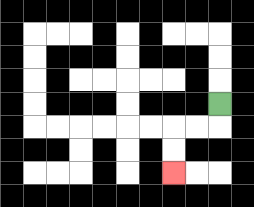{'start': '[9, 4]', 'end': '[7, 7]', 'path_directions': 'D,L,L,D,D', 'path_coordinates': '[[9, 4], [9, 5], [8, 5], [7, 5], [7, 6], [7, 7]]'}